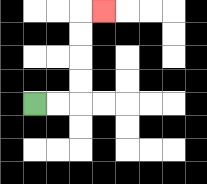{'start': '[1, 4]', 'end': '[4, 0]', 'path_directions': 'R,R,U,U,U,U,R', 'path_coordinates': '[[1, 4], [2, 4], [3, 4], [3, 3], [3, 2], [3, 1], [3, 0], [4, 0]]'}